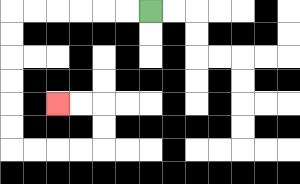{'start': '[6, 0]', 'end': '[2, 4]', 'path_directions': 'L,L,L,L,L,L,D,D,D,D,D,D,R,R,R,R,U,U,L,L', 'path_coordinates': '[[6, 0], [5, 0], [4, 0], [3, 0], [2, 0], [1, 0], [0, 0], [0, 1], [0, 2], [0, 3], [0, 4], [0, 5], [0, 6], [1, 6], [2, 6], [3, 6], [4, 6], [4, 5], [4, 4], [3, 4], [2, 4]]'}